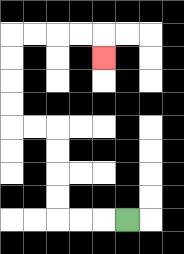{'start': '[5, 9]', 'end': '[4, 2]', 'path_directions': 'L,L,L,U,U,U,U,L,L,U,U,U,U,R,R,R,R,D', 'path_coordinates': '[[5, 9], [4, 9], [3, 9], [2, 9], [2, 8], [2, 7], [2, 6], [2, 5], [1, 5], [0, 5], [0, 4], [0, 3], [0, 2], [0, 1], [1, 1], [2, 1], [3, 1], [4, 1], [4, 2]]'}